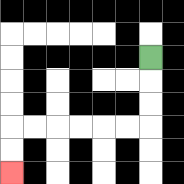{'start': '[6, 2]', 'end': '[0, 7]', 'path_directions': 'D,D,D,L,L,L,L,L,L,D,D', 'path_coordinates': '[[6, 2], [6, 3], [6, 4], [6, 5], [5, 5], [4, 5], [3, 5], [2, 5], [1, 5], [0, 5], [0, 6], [0, 7]]'}